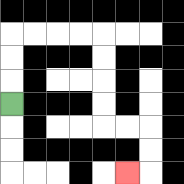{'start': '[0, 4]', 'end': '[5, 7]', 'path_directions': 'U,U,U,R,R,R,R,D,D,D,D,R,R,D,D,L', 'path_coordinates': '[[0, 4], [0, 3], [0, 2], [0, 1], [1, 1], [2, 1], [3, 1], [4, 1], [4, 2], [4, 3], [4, 4], [4, 5], [5, 5], [6, 5], [6, 6], [6, 7], [5, 7]]'}